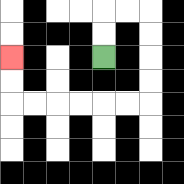{'start': '[4, 2]', 'end': '[0, 2]', 'path_directions': 'U,U,R,R,D,D,D,D,L,L,L,L,L,L,U,U', 'path_coordinates': '[[4, 2], [4, 1], [4, 0], [5, 0], [6, 0], [6, 1], [6, 2], [6, 3], [6, 4], [5, 4], [4, 4], [3, 4], [2, 4], [1, 4], [0, 4], [0, 3], [0, 2]]'}